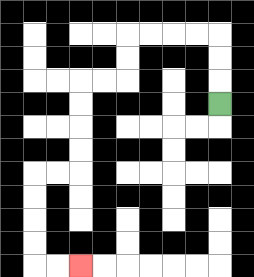{'start': '[9, 4]', 'end': '[3, 11]', 'path_directions': 'U,U,U,L,L,L,L,D,D,L,L,D,D,D,D,L,L,D,D,D,D,R,R', 'path_coordinates': '[[9, 4], [9, 3], [9, 2], [9, 1], [8, 1], [7, 1], [6, 1], [5, 1], [5, 2], [5, 3], [4, 3], [3, 3], [3, 4], [3, 5], [3, 6], [3, 7], [2, 7], [1, 7], [1, 8], [1, 9], [1, 10], [1, 11], [2, 11], [3, 11]]'}